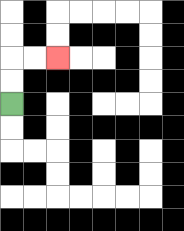{'start': '[0, 4]', 'end': '[2, 2]', 'path_directions': 'U,U,R,R', 'path_coordinates': '[[0, 4], [0, 3], [0, 2], [1, 2], [2, 2]]'}